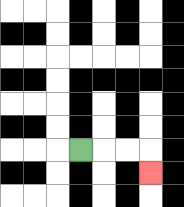{'start': '[3, 6]', 'end': '[6, 7]', 'path_directions': 'R,R,R,D', 'path_coordinates': '[[3, 6], [4, 6], [5, 6], [6, 6], [6, 7]]'}